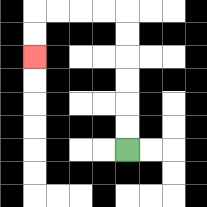{'start': '[5, 6]', 'end': '[1, 2]', 'path_directions': 'U,U,U,U,U,U,L,L,L,L,D,D', 'path_coordinates': '[[5, 6], [5, 5], [5, 4], [5, 3], [5, 2], [5, 1], [5, 0], [4, 0], [3, 0], [2, 0], [1, 0], [1, 1], [1, 2]]'}